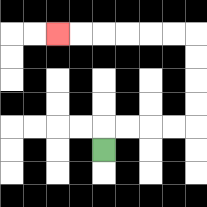{'start': '[4, 6]', 'end': '[2, 1]', 'path_directions': 'U,R,R,R,R,U,U,U,U,L,L,L,L,L,L', 'path_coordinates': '[[4, 6], [4, 5], [5, 5], [6, 5], [7, 5], [8, 5], [8, 4], [8, 3], [8, 2], [8, 1], [7, 1], [6, 1], [5, 1], [4, 1], [3, 1], [2, 1]]'}